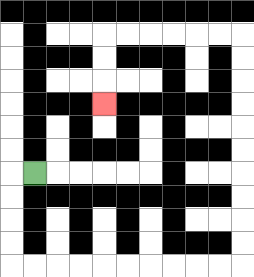{'start': '[1, 7]', 'end': '[4, 4]', 'path_directions': 'L,D,D,D,D,R,R,R,R,R,R,R,R,R,R,U,U,U,U,U,U,U,U,U,U,L,L,L,L,L,L,D,D,D', 'path_coordinates': '[[1, 7], [0, 7], [0, 8], [0, 9], [0, 10], [0, 11], [1, 11], [2, 11], [3, 11], [4, 11], [5, 11], [6, 11], [7, 11], [8, 11], [9, 11], [10, 11], [10, 10], [10, 9], [10, 8], [10, 7], [10, 6], [10, 5], [10, 4], [10, 3], [10, 2], [10, 1], [9, 1], [8, 1], [7, 1], [6, 1], [5, 1], [4, 1], [4, 2], [4, 3], [4, 4]]'}